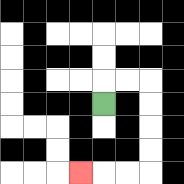{'start': '[4, 4]', 'end': '[3, 7]', 'path_directions': 'U,R,R,D,D,D,D,L,L,L', 'path_coordinates': '[[4, 4], [4, 3], [5, 3], [6, 3], [6, 4], [6, 5], [6, 6], [6, 7], [5, 7], [4, 7], [3, 7]]'}